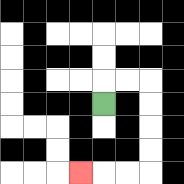{'start': '[4, 4]', 'end': '[3, 7]', 'path_directions': 'U,R,R,D,D,D,D,L,L,L', 'path_coordinates': '[[4, 4], [4, 3], [5, 3], [6, 3], [6, 4], [6, 5], [6, 6], [6, 7], [5, 7], [4, 7], [3, 7]]'}